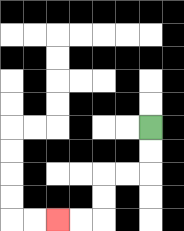{'start': '[6, 5]', 'end': '[2, 9]', 'path_directions': 'D,D,L,L,D,D,L,L', 'path_coordinates': '[[6, 5], [6, 6], [6, 7], [5, 7], [4, 7], [4, 8], [4, 9], [3, 9], [2, 9]]'}